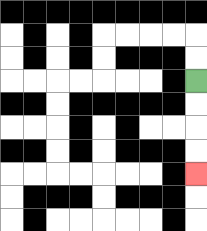{'start': '[8, 3]', 'end': '[8, 7]', 'path_directions': 'D,D,D,D', 'path_coordinates': '[[8, 3], [8, 4], [8, 5], [8, 6], [8, 7]]'}